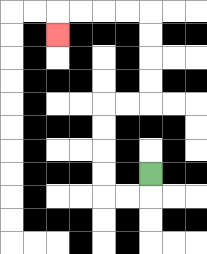{'start': '[6, 7]', 'end': '[2, 1]', 'path_directions': 'D,L,L,U,U,U,U,R,R,U,U,U,U,L,L,L,L,D', 'path_coordinates': '[[6, 7], [6, 8], [5, 8], [4, 8], [4, 7], [4, 6], [4, 5], [4, 4], [5, 4], [6, 4], [6, 3], [6, 2], [6, 1], [6, 0], [5, 0], [4, 0], [3, 0], [2, 0], [2, 1]]'}